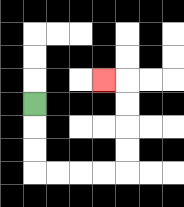{'start': '[1, 4]', 'end': '[4, 3]', 'path_directions': 'D,D,D,R,R,R,R,U,U,U,U,L', 'path_coordinates': '[[1, 4], [1, 5], [1, 6], [1, 7], [2, 7], [3, 7], [4, 7], [5, 7], [5, 6], [5, 5], [5, 4], [5, 3], [4, 3]]'}